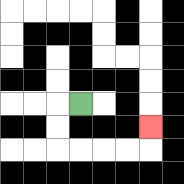{'start': '[3, 4]', 'end': '[6, 5]', 'path_directions': 'L,D,D,R,R,R,R,U', 'path_coordinates': '[[3, 4], [2, 4], [2, 5], [2, 6], [3, 6], [4, 6], [5, 6], [6, 6], [6, 5]]'}